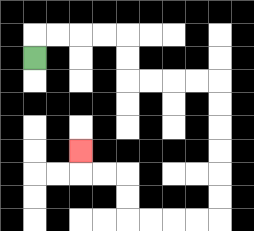{'start': '[1, 2]', 'end': '[3, 6]', 'path_directions': 'U,R,R,R,R,D,D,R,R,R,R,D,D,D,D,D,D,L,L,L,L,U,U,L,L,U', 'path_coordinates': '[[1, 2], [1, 1], [2, 1], [3, 1], [4, 1], [5, 1], [5, 2], [5, 3], [6, 3], [7, 3], [8, 3], [9, 3], [9, 4], [9, 5], [9, 6], [9, 7], [9, 8], [9, 9], [8, 9], [7, 9], [6, 9], [5, 9], [5, 8], [5, 7], [4, 7], [3, 7], [3, 6]]'}